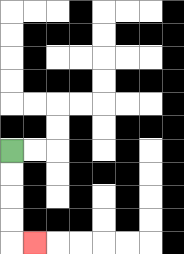{'start': '[0, 6]', 'end': '[1, 10]', 'path_directions': 'D,D,D,D,R', 'path_coordinates': '[[0, 6], [0, 7], [0, 8], [0, 9], [0, 10], [1, 10]]'}